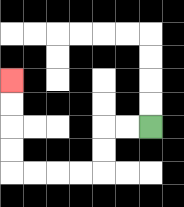{'start': '[6, 5]', 'end': '[0, 3]', 'path_directions': 'L,L,D,D,L,L,L,L,U,U,U,U', 'path_coordinates': '[[6, 5], [5, 5], [4, 5], [4, 6], [4, 7], [3, 7], [2, 7], [1, 7], [0, 7], [0, 6], [0, 5], [0, 4], [0, 3]]'}